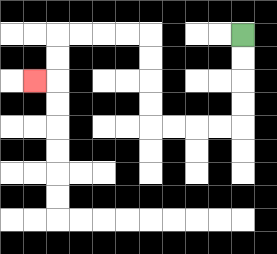{'start': '[10, 1]', 'end': '[1, 3]', 'path_directions': 'D,D,D,D,L,L,L,L,U,U,U,U,L,L,L,L,D,D,L', 'path_coordinates': '[[10, 1], [10, 2], [10, 3], [10, 4], [10, 5], [9, 5], [8, 5], [7, 5], [6, 5], [6, 4], [6, 3], [6, 2], [6, 1], [5, 1], [4, 1], [3, 1], [2, 1], [2, 2], [2, 3], [1, 3]]'}